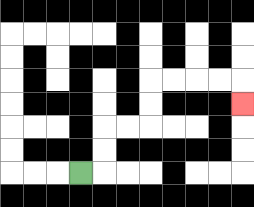{'start': '[3, 7]', 'end': '[10, 4]', 'path_directions': 'R,U,U,R,R,U,U,R,R,R,R,D', 'path_coordinates': '[[3, 7], [4, 7], [4, 6], [4, 5], [5, 5], [6, 5], [6, 4], [6, 3], [7, 3], [8, 3], [9, 3], [10, 3], [10, 4]]'}